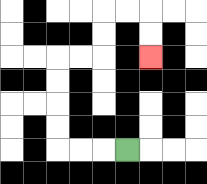{'start': '[5, 6]', 'end': '[6, 2]', 'path_directions': 'L,L,L,U,U,U,U,R,R,U,U,R,R,D,D', 'path_coordinates': '[[5, 6], [4, 6], [3, 6], [2, 6], [2, 5], [2, 4], [2, 3], [2, 2], [3, 2], [4, 2], [4, 1], [4, 0], [5, 0], [6, 0], [6, 1], [6, 2]]'}